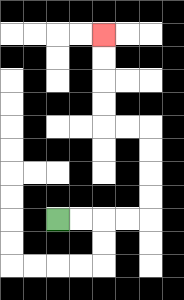{'start': '[2, 9]', 'end': '[4, 1]', 'path_directions': 'R,R,R,R,U,U,U,U,L,L,U,U,U,U', 'path_coordinates': '[[2, 9], [3, 9], [4, 9], [5, 9], [6, 9], [6, 8], [6, 7], [6, 6], [6, 5], [5, 5], [4, 5], [4, 4], [4, 3], [4, 2], [4, 1]]'}